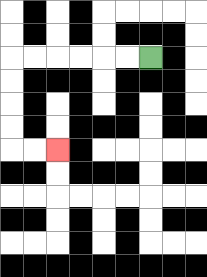{'start': '[6, 2]', 'end': '[2, 6]', 'path_directions': 'L,L,L,L,L,L,D,D,D,D,R,R', 'path_coordinates': '[[6, 2], [5, 2], [4, 2], [3, 2], [2, 2], [1, 2], [0, 2], [0, 3], [0, 4], [0, 5], [0, 6], [1, 6], [2, 6]]'}